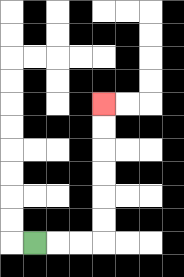{'start': '[1, 10]', 'end': '[4, 4]', 'path_directions': 'R,R,R,U,U,U,U,U,U', 'path_coordinates': '[[1, 10], [2, 10], [3, 10], [4, 10], [4, 9], [4, 8], [4, 7], [4, 6], [4, 5], [4, 4]]'}